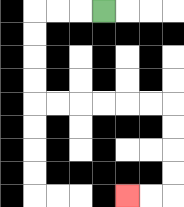{'start': '[4, 0]', 'end': '[5, 8]', 'path_directions': 'L,L,L,D,D,D,D,R,R,R,R,R,R,D,D,D,D,L,L', 'path_coordinates': '[[4, 0], [3, 0], [2, 0], [1, 0], [1, 1], [1, 2], [1, 3], [1, 4], [2, 4], [3, 4], [4, 4], [5, 4], [6, 4], [7, 4], [7, 5], [7, 6], [7, 7], [7, 8], [6, 8], [5, 8]]'}